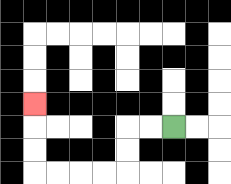{'start': '[7, 5]', 'end': '[1, 4]', 'path_directions': 'L,L,D,D,L,L,L,L,U,U,U', 'path_coordinates': '[[7, 5], [6, 5], [5, 5], [5, 6], [5, 7], [4, 7], [3, 7], [2, 7], [1, 7], [1, 6], [1, 5], [1, 4]]'}